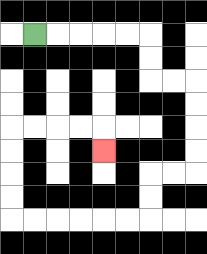{'start': '[1, 1]', 'end': '[4, 6]', 'path_directions': 'R,R,R,R,R,D,D,R,R,D,D,D,D,L,L,D,D,L,L,L,L,L,L,U,U,U,U,R,R,R,R,D', 'path_coordinates': '[[1, 1], [2, 1], [3, 1], [4, 1], [5, 1], [6, 1], [6, 2], [6, 3], [7, 3], [8, 3], [8, 4], [8, 5], [8, 6], [8, 7], [7, 7], [6, 7], [6, 8], [6, 9], [5, 9], [4, 9], [3, 9], [2, 9], [1, 9], [0, 9], [0, 8], [0, 7], [0, 6], [0, 5], [1, 5], [2, 5], [3, 5], [4, 5], [4, 6]]'}